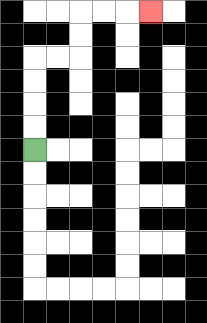{'start': '[1, 6]', 'end': '[6, 0]', 'path_directions': 'U,U,U,U,R,R,U,U,R,R,R', 'path_coordinates': '[[1, 6], [1, 5], [1, 4], [1, 3], [1, 2], [2, 2], [3, 2], [3, 1], [3, 0], [4, 0], [5, 0], [6, 0]]'}